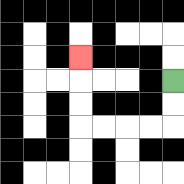{'start': '[7, 3]', 'end': '[3, 2]', 'path_directions': 'D,D,L,L,L,L,U,U,U', 'path_coordinates': '[[7, 3], [7, 4], [7, 5], [6, 5], [5, 5], [4, 5], [3, 5], [3, 4], [3, 3], [3, 2]]'}